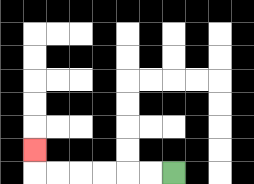{'start': '[7, 7]', 'end': '[1, 6]', 'path_directions': 'L,L,L,L,L,L,U', 'path_coordinates': '[[7, 7], [6, 7], [5, 7], [4, 7], [3, 7], [2, 7], [1, 7], [1, 6]]'}